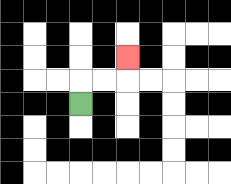{'start': '[3, 4]', 'end': '[5, 2]', 'path_directions': 'U,R,R,U', 'path_coordinates': '[[3, 4], [3, 3], [4, 3], [5, 3], [5, 2]]'}